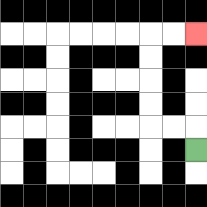{'start': '[8, 6]', 'end': '[8, 1]', 'path_directions': 'U,L,L,U,U,U,U,R,R', 'path_coordinates': '[[8, 6], [8, 5], [7, 5], [6, 5], [6, 4], [6, 3], [6, 2], [6, 1], [7, 1], [8, 1]]'}